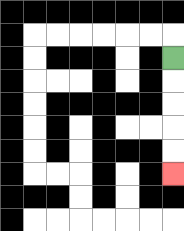{'start': '[7, 2]', 'end': '[7, 7]', 'path_directions': 'D,D,D,D,D', 'path_coordinates': '[[7, 2], [7, 3], [7, 4], [7, 5], [7, 6], [7, 7]]'}